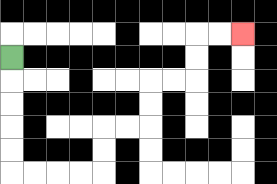{'start': '[0, 2]', 'end': '[10, 1]', 'path_directions': 'D,D,D,D,D,R,R,R,R,U,U,R,R,U,U,R,R,U,U,R,R', 'path_coordinates': '[[0, 2], [0, 3], [0, 4], [0, 5], [0, 6], [0, 7], [1, 7], [2, 7], [3, 7], [4, 7], [4, 6], [4, 5], [5, 5], [6, 5], [6, 4], [6, 3], [7, 3], [8, 3], [8, 2], [8, 1], [9, 1], [10, 1]]'}